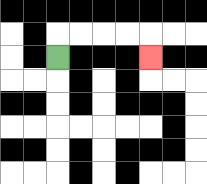{'start': '[2, 2]', 'end': '[6, 2]', 'path_directions': 'U,R,R,R,R,D', 'path_coordinates': '[[2, 2], [2, 1], [3, 1], [4, 1], [5, 1], [6, 1], [6, 2]]'}